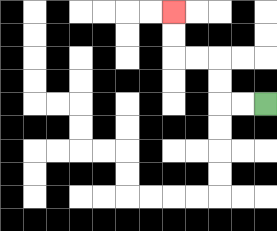{'start': '[11, 4]', 'end': '[7, 0]', 'path_directions': 'L,L,U,U,L,L,U,U', 'path_coordinates': '[[11, 4], [10, 4], [9, 4], [9, 3], [9, 2], [8, 2], [7, 2], [7, 1], [7, 0]]'}